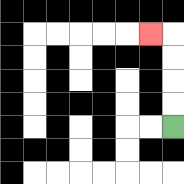{'start': '[7, 5]', 'end': '[6, 1]', 'path_directions': 'U,U,U,U,L', 'path_coordinates': '[[7, 5], [7, 4], [7, 3], [7, 2], [7, 1], [6, 1]]'}